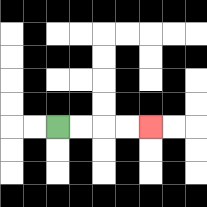{'start': '[2, 5]', 'end': '[6, 5]', 'path_directions': 'R,R,R,R', 'path_coordinates': '[[2, 5], [3, 5], [4, 5], [5, 5], [6, 5]]'}